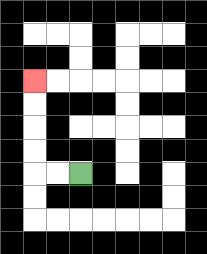{'start': '[3, 7]', 'end': '[1, 3]', 'path_directions': 'L,L,U,U,U,U', 'path_coordinates': '[[3, 7], [2, 7], [1, 7], [1, 6], [1, 5], [1, 4], [1, 3]]'}